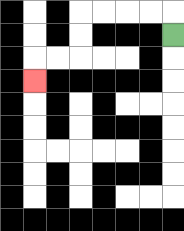{'start': '[7, 1]', 'end': '[1, 3]', 'path_directions': 'U,L,L,L,L,D,D,L,L,D', 'path_coordinates': '[[7, 1], [7, 0], [6, 0], [5, 0], [4, 0], [3, 0], [3, 1], [3, 2], [2, 2], [1, 2], [1, 3]]'}